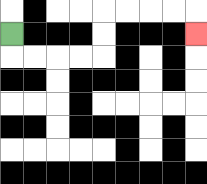{'start': '[0, 1]', 'end': '[8, 1]', 'path_directions': 'D,R,R,R,R,U,U,R,R,R,R,D', 'path_coordinates': '[[0, 1], [0, 2], [1, 2], [2, 2], [3, 2], [4, 2], [4, 1], [4, 0], [5, 0], [6, 0], [7, 0], [8, 0], [8, 1]]'}